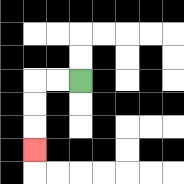{'start': '[3, 3]', 'end': '[1, 6]', 'path_directions': 'L,L,D,D,D', 'path_coordinates': '[[3, 3], [2, 3], [1, 3], [1, 4], [1, 5], [1, 6]]'}